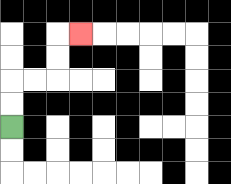{'start': '[0, 5]', 'end': '[3, 1]', 'path_directions': 'U,U,R,R,U,U,R', 'path_coordinates': '[[0, 5], [0, 4], [0, 3], [1, 3], [2, 3], [2, 2], [2, 1], [3, 1]]'}